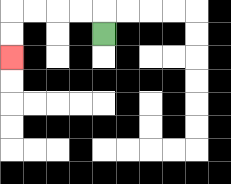{'start': '[4, 1]', 'end': '[0, 2]', 'path_directions': 'U,L,L,L,L,D,D', 'path_coordinates': '[[4, 1], [4, 0], [3, 0], [2, 0], [1, 0], [0, 0], [0, 1], [0, 2]]'}